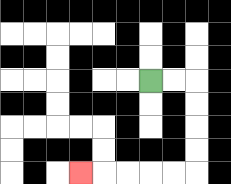{'start': '[6, 3]', 'end': '[3, 7]', 'path_directions': 'R,R,D,D,D,D,L,L,L,L,L', 'path_coordinates': '[[6, 3], [7, 3], [8, 3], [8, 4], [8, 5], [8, 6], [8, 7], [7, 7], [6, 7], [5, 7], [4, 7], [3, 7]]'}